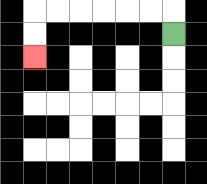{'start': '[7, 1]', 'end': '[1, 2]', 'path_directions': 'U,L,L,L,L,L,L,D,D', 'path_coordinates': '[[7, 1], [7, 0], [6, 0], [5, 0], [4, 0], [3, 0], [2, 0], [1, 0], [1, 1], [1, 2]]'}